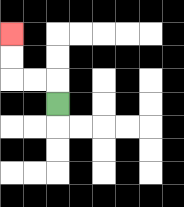{'start': '[2, 4]', 'end': '[0, 1]', 'path_directions': 'U,L,L,U,U', 'path_coordinates': '[[2, 4], [2, 3], [1, 3], [0, 3], [0, 2], [0, 1]]'}